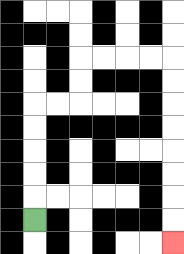{'start': '[1, 9]', 'end': '[7, 10]', 'path_directions': 'U,U,U,U,U,R,R,U,U,R,R,R,R,D,D,D,D,D,D,D,D', 'path_coordinates': '[[1, 9], [1, 8], [1, 7], [1, 6], [1, 5], [1, 4], [2, 4], [3, 4], [3, 3], [3, 2], [4, 2], [5, 2], [6, 2], [7, 2], [7, 3], [7, 4], [7, 5], [7, 6], [7, 7], [7, 8], [7, 9], [7, 10]]'}